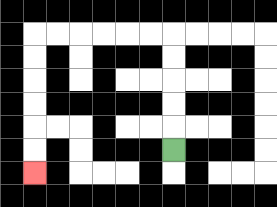{'start': '[7, 6]', 'end': '[1, 7]', 'path_directions': 'U,U,U,U,U,L,L,L,L,L,L,D,D,D,D,D,D', 'path_coordinates': '[[7, 6], [7, 5], [7, 4], [7, 3], [7, 2], [7, 1], [6, 1], [5, 1], [4, 1], [3, 1], [2, 1], [1, 1], [1, 2], [1, 3], [1, 4], [1, 5], [1, 6], [1, 7]]'}